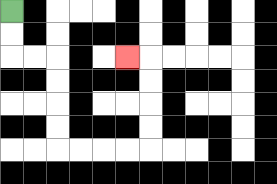{'start': '[0, 0]', 'end': '[5, 2]', 'path_directions': 'D,D,R,R,D,D,D,D,R,R,R,R,U,U,U,U,L', 'path_coordinates': '[[0, 0], [0, 1], [0, 2], [1, 2], [2, 2], [2, 3], [2, 4], [2, 5], [2, 6], [3, 6], [4, 6], [5, 6], [6, 6], [6, 5], [6, 4], [6, 3], [6, 2], [5, 2]]'}